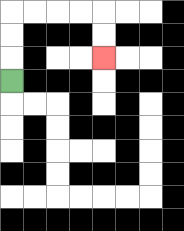{'start': '[0, 3]', 'end': '[4, 2]', 'path_directions': 'U,U,U,R,R,R,R,D,D', 'path_coordinates': '[[0, 3], [0, 2], [0, 1], [0, 0], [1, 0], [2, 0], [3, 0], [4, 0], [4, 1], [4, 2]]'}